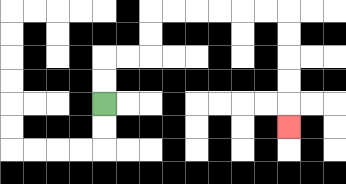{'start': '[4, 4]', 'end': '[12, 5]', 'path_directions': 'U,U,R,R,U,U,R,R,R,R,R,R,D,D,D,D,D', 'path_coordinates': '[[4, 4], [4, 3], [4, 2], [5, 2], [6, 2], [6, 1], [6, 0], [7, 0], [8, 0], [9, 0], [10, 0], [11, 0], [12, 0], [12, 1], [12, 2], [12, 3], [12, 4], [12, 5]]'}